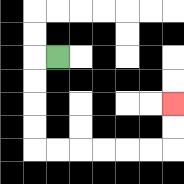{'start': '[2, 2]', 'end': '[7, 4]', 'path_directions': 'L,D,D,D,D,R,R,R,R,R,R,U,U', 'path_coordinates': '[[2, 2], [1, 2], [1, 3], [1, 4], [1, 5], [1, 6], [2, 6], [3, 6], [4, 6], [5, 6], [6, 6], [7, 6], [7, 5], [7, 4]]'}